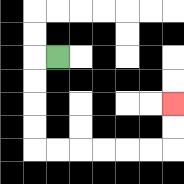{'start': '[2, 2]', 'end': '[7, 4]', 'path_directions': 'L,D,D,D,D,R,R,R,R,R,R,U,U', 'path_coordinates': '[[2, 2], [1, 2], [1, 3], [1, 4], [1, 5], [1, 6], [2, 6], [3, 6], [4, 6], [5, 6], [6, 6], [7, 6], [7, 5], [7, 4]]'}